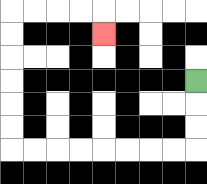{'start': '[8, 3]', 'end': '[4, 1]', 'path_directions': 'D,D,D,L,L,L,L,L,L,L,L,U,U,U,U,U,U,R,R,R,R,D', 'path_coordinates': '[[8, 3], [8, 4], [8, 5], [8, 6], [7, 6], [6, 6], [5, 6], [4, 6], [3, 6], [2, 6], [1, 6], [0, 6], [0, 5], [0, 4], [0, 3], [0, 2], [0, 1], [0, 0], [1, 0], [2, 0], [3, 0], [4, 0], [4, 1]]'}